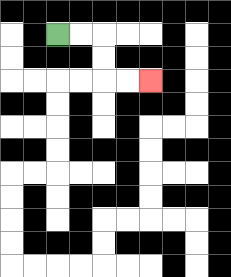{'start': '[2, 1]', 'end': '[6, 3]', 'path_directions': 'R,R,D,D,R,R', 'path_coordinates': '[[2, 1], [3, 1], [4, 1], [4, 2], [4, 3], [5, 3], [6, 3]]'}